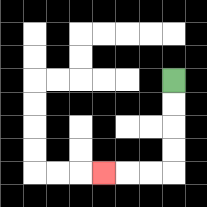{'start': '[7, 3]', 'end': '[4, 7]', 'path_directions': 'D,D,D,D,L,L,L', 'path_coordinates': '[[7, 3], [7, 4], [7, 5], [7, 6], [7, 7], [6, 7], [5, 7], [4, 7]]'}